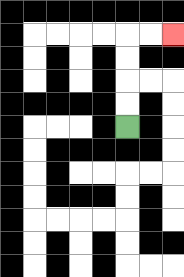{'start': '[5, 5]', 'end': '[7, 1]', 'path_directions': 'U,U,U,U,R,R', 'path_coordinates': '[[5, 5], [5, 4], [5, 3], [5, 2], [5, 1], [6, 1], [7, 1]]'}